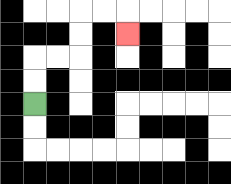{'start': '[1, 4]', 'end': '[5, 1]', 'path_directions': 'U,U,R,R,U,U,R,R,D', 'path_coordinates': '[[1, 4], [1, 3], [1, 2], [2, 2], [3, 2], [3, 1], [3, 0], [4, 0], [5, 0], [5, 1]]'}